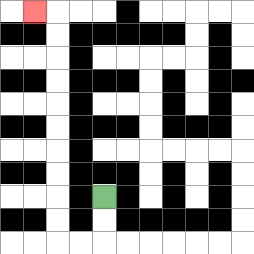{'start': '[4, 8]', 'end': '[1, 0]', 'path_directions': 'D,D,L,L,U,U,U,U,U,U,U,U,U,U,L', 'path_coordinates': '[[4, 8], [4, 9], [4, 10], [3, 10], [2, 10], [2, 9], [2, 8], [2, 7], [2, 6], [2, 5], [2, 4], [2, 3], [2, 2], [2, 1], [2, 0], [1, 0]]'}